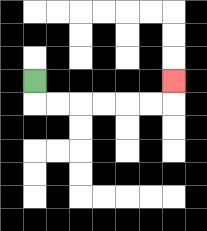{'start': '[1, 3]', 'end': '[7, 3]', 'path_directions': 'D,R,R,R,R,R,R,U', 'path_coordinates': '[[1, 3], [1, 4], [2, 4], [3, 4], [4, 4], [5, 4], [6, 4], [7, 4], [7, 3]]'}